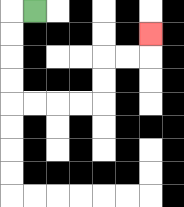{'start': '[1, 0]', 'end': '[6, 1]', 'path_directions': 'L,D,D,D,D,R,R,R,R,U,U,R,R,U', 'path_coordinates': '[[1, 0], [0, 0], [0, 1], [0, 2], [0, 3], [0, 4], [1, 4], [2, 4], [3, 4], [4, 4], [4, 3], [4, 2], [5, 2], [6, 2], [6, 1]]'}